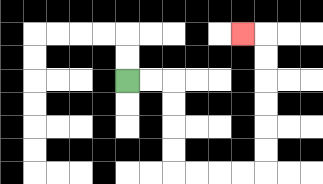{'start': '[5, 3]', 'end': '[10, 1]', 'path_directions': 'R,R,D,D,D,D,R,R,R,R,U,U,U,U,U,U,L', 'path_coordinates': '[[5, 3], [6, 3], [7, 3], [7, 4], [7, 5], [7, 6], [7, 7], [8, 7], [9, 7], [10, 7], [11, 7], [11, 6], [11, 5], [11, 4], [11, 3], [11, 2], [11, 1], [10, 1]]'}